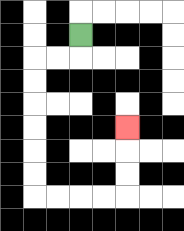{'start': '[3, 1]', 'end': '[5, 5]', 'path_directions': 'D,L,L,D,D,D,D,D,D,R,R,R,R,U,U,U', 'path_coordinates': '[[3, 1], [3, 2], [2, 2], [1, 2], [1, 3], [1, 4], [1, 5], [1, 6], [1, 7], [1, 8], [2, 8], [3, 8], [4, 8], [5, 8], [5, 7], [5, 6], [5, 5]]'}